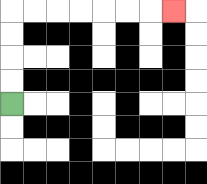{'start': '[0, 4]', 'end': '[7, 0]', 'path_directions': 'U,U,U,U,R,R,R,R,R,R,R', 'path_coordinates': '[[0, 4], [0, 3], [0, 2], [0, 1], [0, 0], [1, 0], [2, 0], [3, 0], [4, 0], [5, 0], [6, 0], [7, 0]]'}